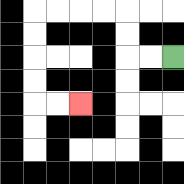{'start': '[7, 2]', 'end': '[3, 4]', 'path_directions': 'L,L,U,U,L,L,L,L,D,D,D,D,R,R', 'path_coordinates': '[[7, 2], [6, 2], [5, 2], [5, 1], [5, 0], [4, 0], [3, 0], [2, 0], [1, 0], [1, 1], [1, 2], [1, 3], [1, 4], [2, 4], [3, 4]]'}